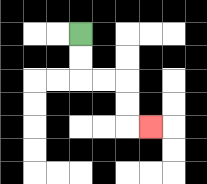{'start': '[3, 1]', 'end': '[6, 5]', 'path_directions': 'D,D,R,R,D,D,R', 'path_coordinates': '[[3, 1], [3, 2], [3, 3], [4, 3], [5, 3], [5, 4], [5, 5], [6, 5]]'}